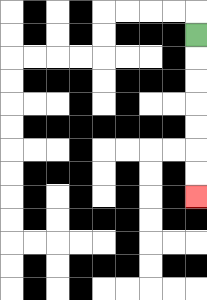{'start': '[8, 1]', 'end': '[8, 8]', 'path_directions': 'D,D,D,D,D,D,D', 'path_coordinates': '[[8, 1], [8, 2], [8, 3], [8, 4], [8, 5], [8, 6], [8, 7], [8, 8]]'}